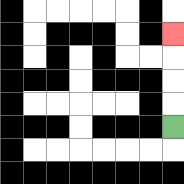{'start': '[7, 5]', 'end': '[7, 1]', 'path_directions': 'U,U,U,U', 'path_coordinates': '[[7, 5], [7, 4], [7, 3], [7, 2], [7, 1]]'}